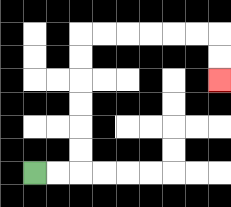{'start': '[1, 7]', 'end': '[9, 3]', 'path_directions': 'R,R,U,U,U,U,U,U,R,R,R,R,R,R,D,D', 'path_coordinates': '[[1, 7], [2, 7], [3, 7], [3, 6], [3, 5], [3, 4], [3, 3], [3, 2], [3, 1], [4, 1], [5, 1], [6, 1], [7, 1], [8, 1], [9, 1], [9, 2], [9, 3]]'}